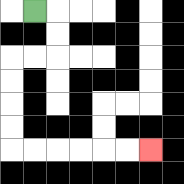{'start': '[1, 0]', 'end': '[6, 6]', 'path_directions': 'R,D,D,L,L,D,D,D,D,R,R,R,R,R,R', 'path_coordinates': '[[1, 0], [2, 0], [2, 1], [2, 2], [1, 2], [0, 2], [0, 3], [0, 4], [0, 5], [0, 6], [1, 6], [2, 6], [3, 6], [4, 6], [5, 6], [6, 6]]'}